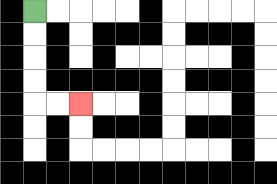{'start': '[1, 0]', 'end': '[3, 4]', 'path_directions': 'D,D,D,D,R,R', 'path_coordinates': '[[1, 0], [1, 1], [1, 2], [1, 3], [1, 4], [2, 4], [3, 4]]'}